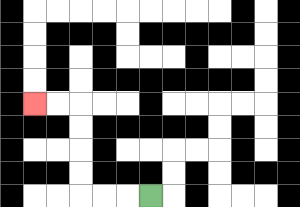{'start': '[6, 8]', 'end': '[1, 4]', 'path_directions': 'L,L,L,U,U,U,U,L,L', 'path_coordinates': '[[6, 8], [5, 8], [4, 8], [3, 8], [3, 7], [3, 6], [3, 5], [3, 4], [2, 4], [1, 4]]'}